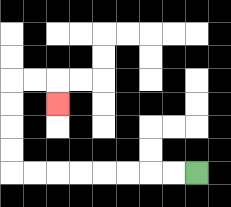{'start': '[8, 7]', 'end': '[2, 4]', 'path_directions': 'L,L,L,L,L,L,L,L,U,U,U,U,R,R,D', 'path_coordinates': '[[8, 7], [7, 7], [6, 7], [5, 7], [4, 7], [3, 7], [2, 7], [1, 7], [0, 7], [0, 6], [0, 5], [0, 4], [0, 3], [1, 3], [2, 3], [2, 4]]'}